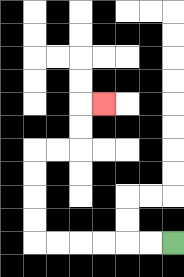{'start': '[7, 10]', 'end': '[4, 4]', 'path_directions': 'L,L,L,L,L,L,U,U,U,U,R,R,U,U,R', 'path_coordinates': '[[7, 10], [6, 10], [5, 10], [4, 10], [3, 10], [2, 10], [1, 10], [1, 9], [1, 8], [1, 7], [1, 6], [2, 6], [3, 6], [3, 5], [3, 4], [4, 4]]'}